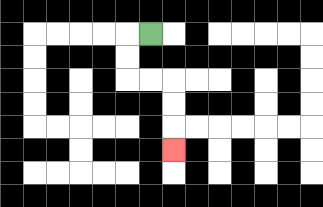{'start': '[6, 1]', 'end': '[7, 6]', 'path_directions': 'L,D,D,R,R,D,D,D', 'path_coordinates': '[[6, 1], [5, 1], [5, 2], [5, 3], [6, 3], [7, 3], [7, 4], [7, 5], [7, 6]]'}